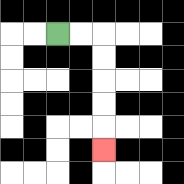{'start': '[2, 1]', 'end': '[4, 6]', 'path_directions': 'R,R,D,D,D,D,D', 'path_coordinates': '[[2, 1], [3, 1], [4, 1], [4, 2], [4, 3], [4, 4], [4, 5], [4, 6]]'}